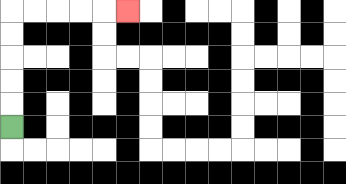{'start': '[0, 5]', 'end': '[5, 0]', 'path_directions': 'U,U,U,U,U,R,R,R,R,R', 'path_coordinates': '[[0, 5], [0, 4], [0, 3], [0, 2], [0, 1], [0, 0], [1, 0], [2, 0], [3, 0], [4, 0], [5, 0]]'}